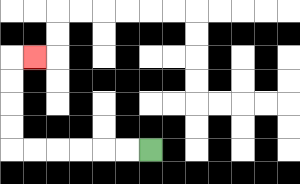{'start': '[6, 6]', 'end': '[1, 2]', 'path_directions': 'L,L,L,L,L,L,U,U,U,U,R', 'path_coordinates': '[[6, 6], [5, 6], [4, 6], [3, 6], [2, 6], [1, 6], [0, 6], [0, 5], [0, 4], [0, 3], [0, 2], [1, 2]]'}